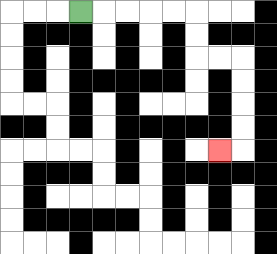{'start': '[3, 0]', 'end': '[9, 6]', 'path_directions': 'R,R,R,R,R,D,D,R,R,D,D,D,D,L', 'path_coordinates': '[[3, 0], [4, 0], [5, 0], [6, 0], [7, 0], [8, 0], [8, 1], [8, 2], [9, 2], [10, 2], [10, 3], [10, 4], [10, 5], [10, 6], [9, 6]]'}